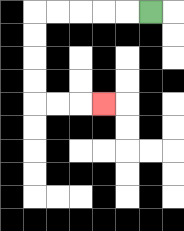{'start': '[6, 0]', 'end': '[4, 4]', 'path_directions': 'L,L,L,L,L,D,D,D,D,R,R,R', 'path_coordinates': '[[6, 0], [5, 0], [4, 0], [3, 0], [2, 0], [1, 0], [1, 1], [1, 2], [1, 3], [1, 4], [2, 4], [3, 4], [4, 4]]'}